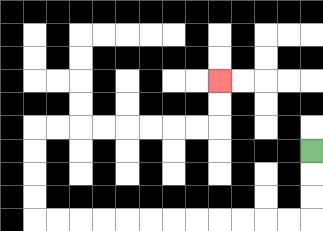{'start': '[13, 6]', 'end': '[9, 3]', 'path_directions': 'D,D,D,L,L,L,L,L,L,L,L,L,L,L,L,U,U,U,U,R,R,R,R,R,R,R,R,U,U', 'path_coordinates': '[[13, 6], [13, 7], [13, 8], [13, 9], [12, 9], [11, 9], [10, 9], [9, 9], [8, 9], [7, 9], [6, 9], [5, 9], [4, 9], [3, 9], [2, 9], [1, 9], [1, 8], [1, 7], [1, 6], [1, 5], [2, 5], [3, 5], [4, 5], [5, 5], [6, 5], [7, 5], [8, 5], [9, 5], [9, 4], [9, 3]]'}